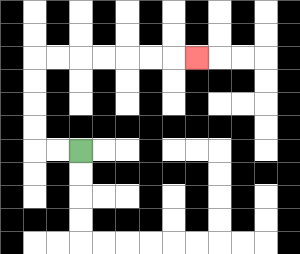{'start': '[3, 6]', 'end': '[8, 2]', 'path_directions': 'L,L,U,U,U,U,R,R,R,R,R,R,R', 'path_coordinates': '[[3, 6], [2, 6], [1, 6], [1, 5], [1, 4], [1, 3], [1, 2], [2, 2], [3, 2], [4, 2], [5, 2], [6, 2], [7, 2], [8, 2]]'}